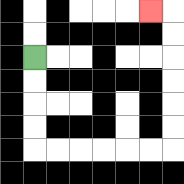{'start': '[1, 2]', 'end': '[6, 0]', 'path_directions': 'D,D,D,D,R,R,R,R,R,R,U,U,U,U,U,U,L', 'path_coordinates': '[[1, 2], [1, 3], [1, 4], [1, 5], [1, 6], [2, 6], [3, 6], [4, 6], [5, 6], [6, 6], [7, 6], [7, 5], [7, 4], [7, 3], [7, 2], [7, 1], [7, 0], [6, 0]]'}